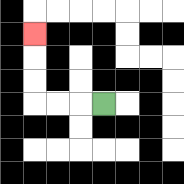{'start': '[4, 4]', 'end': '[1, 1]', 'path_directions': 'L,L,L,U,U,U', 'path_coordinates': '[[4, 4], [3, 4], [2, 4], [1, 4], [1, 3], [1, 2], [1, 1]]'}